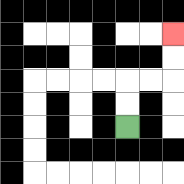{'start': '[5, 5]', 'end': '[7, 1]', 'path_directions': 'U,U,R,R,U,U', 'path_coordinates': '[[5, 5], [5, 4], [5, 3], [6, 3], [7, 3], [7, 2], [7, 1]]'}